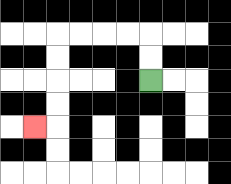{'start': '[6, 3]', 'end': '[1, 5]', 'path_directions': 'U,U,L,L,L,L,D,D,D,D,L', 'path_coordinates': '[[6, 3], [6, 2], [6, 1], [5, 1], [4, 1], [3, 1], [2, 1], [2, 2], [2, 3], [2, 4], [2, 5], [1, 5]]'}